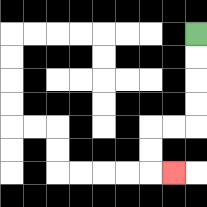{'start': '[8, 1]', 'end': '[7, 7]', 'path_directions': 'D,D,D,D,L,L,D,D,R', 'path_coordinates': '[[8, 1], [8, 2], [8, 3], [8, 4], [8, 5], [7, 5], [6, 5], [6, 6], [6, 7], [7, 7]]'}